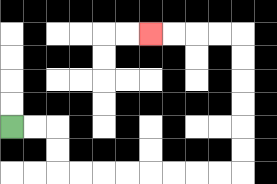{'start': '[0, 5]', 'end': '[6, 1]', 'path_directions': 'R,R,D,D,R,R,R,R,R,R,R,R,U,U,U,U,U,U,L,L,L,L', 'path_coordinates': '[[0, 5], [1, 5], [2, 5], [2, 6], [2, 7], [3, 7], [4, 7], [5, 7], [6, 7], [7, 7], [8, 7], [9, 7], [10, 7], [10, 6], [10, 5], [10, 4], [10, 3], [10, 2], [10, 1], [9, 1], [8, 1], [7, 1], [6, 1]]'}